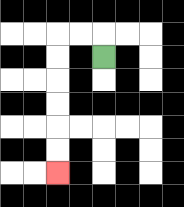{'start': '[4, 2]', 'end': '[2, 7]', 'path_directions': 'U,L,L,D,D,D,D,D,D', 'path_coordinates': '[[4, 2], [4, 1], [3, 1], [2, 1], [2, 2], [2, 3], [2, 4], [2, 5], [2, 6], [2, 7]]'}